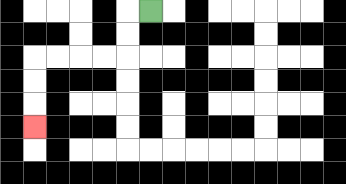{'start': '[6, 0]', 'end': '[1, 5]', 'path_directions': 'L,D,D,L,L,L,L,D,D,D', 'path_coordinates': '[[6, 0], [5, 0], [5, 1], [5, 2], [4, 2], [3, 2], [2, 2], [1, 2], [1, 3], [1, 4], [1, 5]]'}